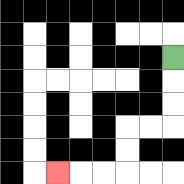{'start': '[7, 2]', 'end': '[2, 7]', 'path_directions': 'D,D,D,L,L,D,D,L,L,L', 'path_coordinates': '[[7, 2], [7, 3], [7, 4], [7, 5], [6, 5], [5, 5], [5, 6], [5, 7], [4, 7], [3, 7], [2, 7]]'}